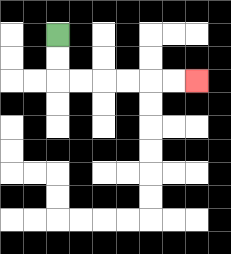{'start': '[2, 1]', 'end': '[8, 3]', 'path_directions': 'D,D,R,R,R,R,R,R', 'path_coordinates': '[[2, 1], [2, 2], [2, 3], [3, 3], [4, 3], [5, 3], [6, 3], [7, 3], [8, 3]]'}